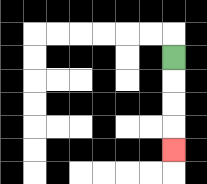{'start': '[7, 2]', 'end': '[7, 6]', 'path_directions': 'D,D,D,D', 'path_coordinates': '[[7, 2], [7, 3], [7, 4], [7, 5], [7, 6]]'}